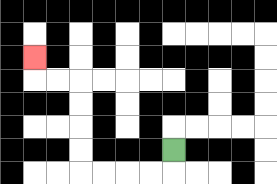{'start': '[7, 6]', 'end': '[1, 2]', 'path_directions': 'D,L,L,L,L,U,U,U,U,L,L,U', 'path_coordinates': '[[7, 6], [7, 7], [6, 7], [5, 7], [4, 7], [3, 7], [3, 6], [3, 5], [3, 4], [3, 3], [2, 3], [1, 3], [1, 2]]'}